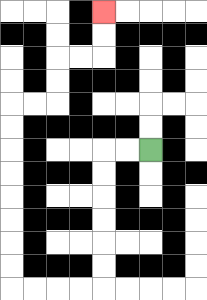{'start': '[6, 6]', 'end': '[4, 0]', 'path_directions': 'L,L,D,D,D,D,D,D,L,L,L,L,U,U,U,U,U,U,U,U,R,R,U,U,R,R,U,U', 'path_coordinates': '[[6, 6], [5, 6], [4, 6], [4, 7], [4, 8], [4, 9], [4, 10], [4, 11], [4, 12], [3, 12], [2, 12], [1, 12], [0, 12], [0, 11], [0, 10], [0, 9], [0, 8], [0, 7], [0, 6], [0, 5], [0, 4], [1, 4], [2, 4], [2, 3], [2, 2], [3, 2], [4, 2], [4, 1], [4, 0]]'}